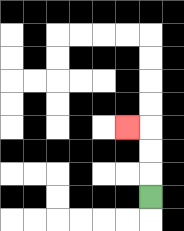{'start': '[6, 8]', 'end': '[5, 5]', 'path_directions': 'U,U,U,L', 'path_coordinates': '[[6, 8], [6, 7], [6, 6], [6, 5], [5, 5]]'}